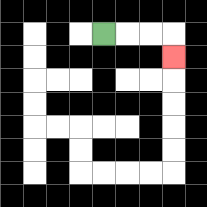{'start': '[4, 1]', 'end': '[7, 2]', 'path_directions': 'R,R,R,D', 'path_coordinates': '[[4, 1], [5, 1], [6, 1], [7, 1], [7, 2]]'}